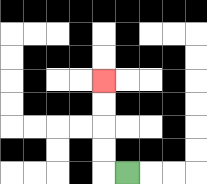{'start': '[5, 7]', 'end': '[4, 3]', 'path_directions': 'L,U,U,U,U', 'path_coordinates': '[[5, 7], [4, 7], [4, 6], [4, 5], [4, 4], [4, 3]]'}